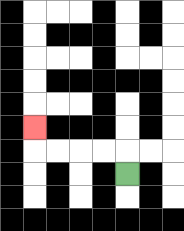{'start': '[5, 7]', 'end': '[1, 5]', 'path_directions': 'U,L,L,L,L,U', 'path_coordinates': '[[5, 7], [5, 6], [4, 6], [3, 6], [2, 6], [1, 6], [1, 5]]'}